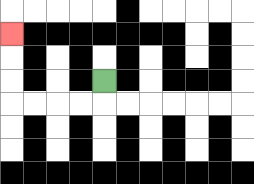{'start': '[4, 3]', 'end': '[0, 1]', 'path_directions': 'D,L,L,L,L,U,U,U', 'path_coordinates': '[[4, 3], [4, 4], [3, 4], [2, 4], [1, 4], [0, 4], [0, 3], [0, 2], [0, 1]]'}